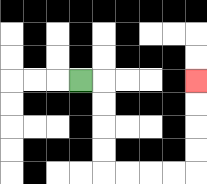{'start': '[3, 3]', 'end': '[8, 3]', 'path_directions': 'R,D,D,D,D,R,R,R,R,U,U,U,U', 'path_coordinates': '[[3, 3], [4, 3], [4, 4], [4, 5], [4, 6], [4, 7], [5, 7], [6, 7], [7, 7], [8, 7], [8, 6], [8, 5], [8, 4], [8, 3]]'}